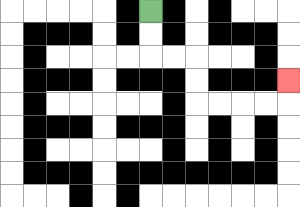{'start': '[6, 0]', 'end': '[12, 3]', 'path_directions': 'D,D,R,R,D,D,R,R,R,R,U', 'path_coordinates': '[[6, 0], [6, 1], [6, 2], [7, 2], [8, 2], [8, 3], [8, 4], [9, 4], [10, 4], [11, 4], [12, 4], [12, 3]]'}